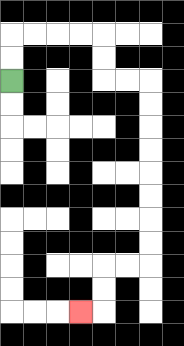{'start': '[0, 3]', 'end': '[3, 13]', 'path_directions': 'U,U,R,R,R,R,D,D,R,R,D,D,D,D,D,D,D,D,L,L,D,D,L', 'path_coordinates': '[[0, 3], [0, 2], [0, 1], [1, 1], [2, 1], [3, 1], [4, 1], [4, 2], [4, 3], [5, 3], [6, 3], [6, 4], [6, 5], [6, 6], [6, 7], [6, 8], [6, 9], [6, 10], [6, 11], [5, 11], [4, 11], [4, 12], [4, 13], [3, 13]]'}